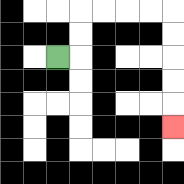{'start': '[2, 2]', 'end': '[7, 5]', 'path_directions': 'R,U,U,R,R,R,R,D,D,D,D,D', 'path_coordinates': '[[2, 2], [3, 2], [3, 1], [3, 0], [4, 0], [5, 0], [6, 0], [7, 0], [7, 1], [7, 2], [7, 3], [7, 4], [7, 5]]'}